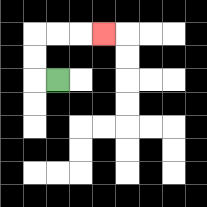{'start': '[2, 3]', 'end': '[4, 1]', 'path_directions': 'L,U,U,R,R,R', 'path_coordinates': '[[2, 3], [1, 3], [1, 2], [1, 1], [2, 1], [3, 1], [4, 1]]'}